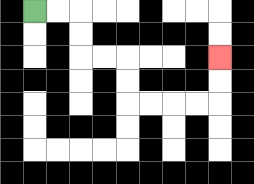{'start': '[1, 0]', 'end': '[9, 2]', 'path_directions': 'R,R,D,D,R,R,D,D,R,R,R,R,U,U', 'path_coordinates': '[[1, 0], [2, 0], [3, 0], [3, 1], [3, 2], [4, 2], [5, 2], [5, 3], [5, 4], [6, 4], [7, 4], [8, 4], [9, 4], [9, 3], [9, 2]]'}